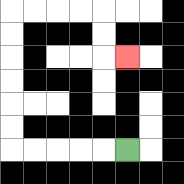{'start': '[5, 6]', 'end': '[5, 2]', 'path_directions': 'L,L,L,L,L,U,U,U,U,U,U,R,R,R,R,D,D,R', 'path_coordinates': '[[5, 6], [4, 6], [3, 6], [2, 6], [1, 6], [0, 6], [0, 5], [0, 4], [0, 3], [0, 2], [0, 1], [0, 0], [1, 0], [2, 0], [3, 0], [4, 0], [4, 1], [4, 2], [5, 2]]'}